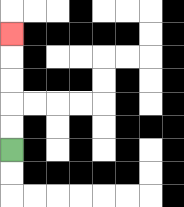{'start': '[0, 6]', 'end': '[0, 1]', 'path_directions': 'U,U,U,U,U', 'path_coordinates': '[[0, 6], [0, 5], [0, 4], [0, 3], [0, 2], [0, 1]]'}